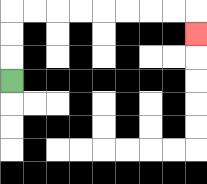{'start': '[0, 3]', 'end': '[8, 1]', 'path_directions': 'U,U,U,R,R,R,R,R,R,R,R,D', 'path_coordinates': '[[0, 3], [0, 2], [0, 1], [0, 0], [1, 0], [2, 0], [3, 0], [4, 0], [5, 0], [6, 0], [7, 0], [8, 0], [8, 1]]'}